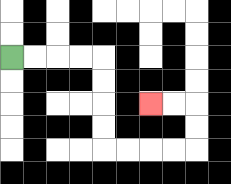{'start': '[0, 2]', 'end': '[6, 4]', 'path_directions': 'R,R,R,R,D,D,D,D,R,R,R,R,U,U,L,L', 'path_coordinates': '[[0, 2], [1, 2], [2, 2], [3, 2], [4, 2], [4, 3], [4, 4], [4, 5], [4, 6], [5, 6], [6, 6], [7, 6], [8, 6], [8, 5], [8, 4], [7, 4], [6, 4]]'}